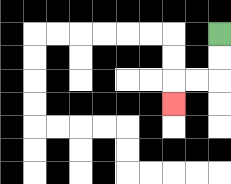{'start': '[9, 1]', 'end': '[7, 4]', 'path_directions': 'D,D,L,L,D', 'path_coordinates': '[[9, 1], [9, 2], [9, 3], [8, 3], [7, 3], [7, 4]]'}